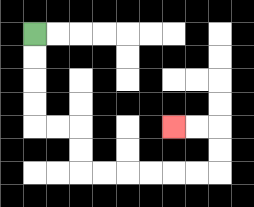{'start': '[1, 1]', 'end': '[7, 5]', 'path_directions': 'D,D,D,D,R,R,D,D,R,R,R,R,R,R,U,U,L,L', 'path_coordinates': '[[1, 1], [1, 2], [1, 3], [1, 4], [1, 5], [2, 5], [3, 5], [3, 6], [3, 7], [4, 7], [5, 7], [6, 7], [7, 7], [8, 7], [9, 7], [9, 6], [9, 5], [8, 5], [7, 5]]'}